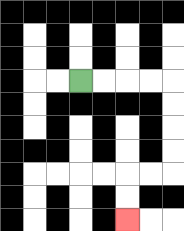{'start': '[3, 3]', 'end': '[5, 9]', 'path_directions': 'R,R,R,R,D,D,D,D,L,L,D,D', 'path_coordinates': '[[3, 3], [4, 3], [5, 3], [6, 3], [7, 3], [7, 4], [7, 5], [7, 6], [7, 7], [6, 7], [5, 7], [5, 8], [5, 9]]'}